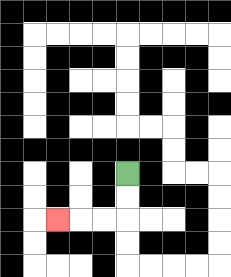{'start': '[5, 7]', 'end': '[2, 9]', 'path_directions': 'D,D,L,L,L', 'path_coordinates': '[[5, 7], [5, 8], [5, 9], [4, 9], [3, 9], [2, 9]]'}